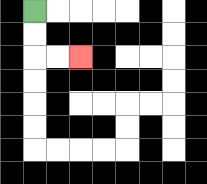{'start': '[1, 0]', 'end': '[3, 2]', 'path_directions': 'D,D,R,R', 'path_coordinates': '[[1, 0], [1, 1], [1, 2], [2, 2], [3, 2]]'}